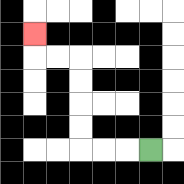{'start': '[6, 6]', 'end': '[1, 1]', 'path_directions': 'L,L,L,U,U,U,U,L,L,U', 'path_coordinates': '[[6, 6], [5, 6], [4, 6], [3, 6], [3, 5], [3, 4], [3, 3], [3, 2], [2, 2], [1, 2], [1, 1]]'}